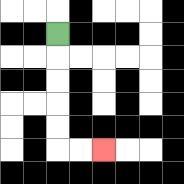{'start': '[2, 1]', 'end': '[4, 6]', 'path_directions': 'D,D,D,D,D,R,R', 'path_coordinates': '[[2, 1], [2, 2], [2, 3], [2, 4], [2, 5], [2, 6], [3, 6], [4, 6]]'}